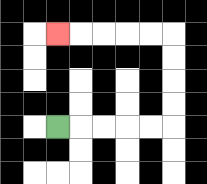{'start': '[2, 5]', 'end': '[2, 1]', 'path_directions': 'R,R,R,R,R,U,U,U,U,L,L,L,L,L', 'path_coordinates': '[[2, 5], [3, 5], [4, 5], [5, 5], [6, 5], [7, 5], [7, 4], [7, 3], [7, 2], [7, 1], [6, 1], [5, 1], [4, 1], [3, 1], [2, 1]]'}